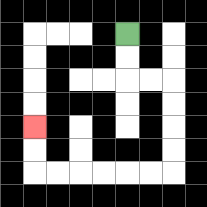{'start': '[5, 1]', 'end': '[1, 5]', 'path_directions': 'D,D,R,R,D,D,D,D,L,L,L,L,L,L,U,U', 'path_coordinates': '[[5, 1], [5, 2], [5, 3], [6, 3], [7, 3], [7, 4], [7, 5], [7, 6], [7, 7], [6, 7], [5, 7], [4, 7], [3, 7], [2, 7], [1, 7], [1, 6], [1, 5]]'}